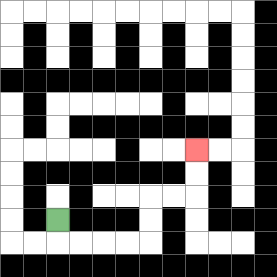{'start': '[2, 9]', 'end': '[8, 6]', 'path_directions': 'D,R,R,R,R,U,U,R,R,U,U', 'path_coordinates': '[[2, 9], [2, 10], [3, 10], [4, 10], [5, 10], [6, 10], [6, 9], [6, 8], [7, 8], [8, 8], [8, 7], [8, 6]]'}